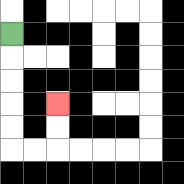{'start': '[0, 1]', 'end': '[2, 4]', 'path_directions': 'D,D,D,D,D,R,R,U,U', 'path_coordinates': '[[0, 1], [0, 2], [0, 3], [0, 4], [0, 5], [0, 6], [1, 6], [2, 6], [2, 5], [2, 4]]'}